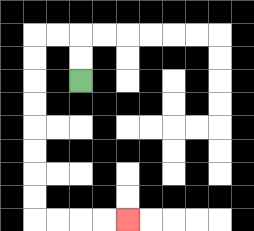{'start': '[3, 3]', 'end': '[5, 9]', 'path_directions': 'U,U,L,L,D,D,D,D,D,D,D,D,R,R,R,R', 'path_coordinates': '[[3, 3], [3, 2], [3, 1], [2, 1], [1, 1], [1, 2], [1, 3], [1, 4], [1, 5], [1, 6], [1, 7], [1, 8], [1, 9], [2, 9], [3, 9], [4, 9], [5, 9]]'}